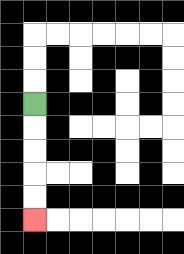{'start': '[1, 4]', 'end': '[1, 9]', 'path_directions': 'D,D,D,D,D', 'path_coordinates': '[[1, 4], [1, 5], [1, 6], [1, 7], [1, 8], [1, 9]]'}